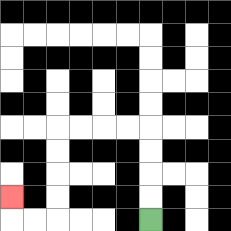{'start': '[6, 9]', 'end': '[0, 8]', 'path_directions': 'U,U,U,U,L,L,L,L,D,D,D,D,L,L,U', 'path_coordinates': '[[6, 9], [6, 8], [6, 7], [6, 6], [6, 5], [5, 5], [4, 5], [3, 5], [2, 5], [2, 6], [2, 7], [2, 8], [2, 9], [1, 9], [0, 9], [0, 8]]'}